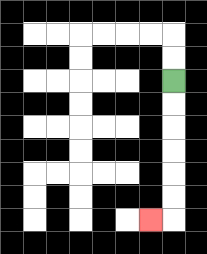{'start': '[7, 3]', 'end': '[6, 9]', 'path_directions': 'D,D,D,D,D,D,L', 'path_coordinates': '[[7, 3], [7, 4], [7, 5], [7, 6], [7, 7], [7, 8], [7, 9], [6, 9]]'}